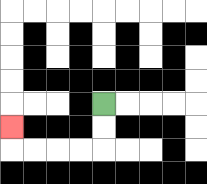{'start': '[4, 4]', 'end': '[0, 5]', 'path_directions': 'D,D,L,L,L,L,U', 'path_coordinates': '[[4, 4], [4, 5], [4, 6], [3, 6], [2, 6], [1, 6], [0, 6], [0, 5]]'}